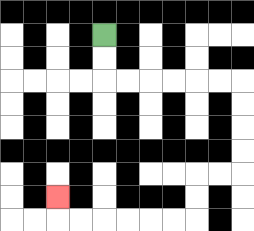{'start': '[4, 1]', 'end': '[2, 8]', 'path_directions': 'D,D,R,R,R,R,R,R,D,D,D,D,L,L,D,D,L,L,L,L,L,L,U', 'path_coordinates': '[[4, 1], [4, 2], [4, 3], [5, 3], [6, 3], [7, 3], [8, 3], [9, 3], [10, 3], [10, 4], [10, 5], [10, 6], [10, 7], [9, 7], [8, 7], [8, 8], [8, 9], [7, 9], [6, 9], [5, 9], [4, 9], [3, 9], [2, 9], [2, 8]]'}